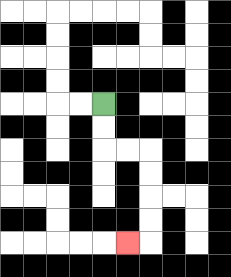{'start': '[4, 4]', 'end': '[5, 10]', 'path_directions': 'D,D,R,R,D,D,D,D,L', 'path_coordinates': '[[4, 4], [4, 5], [4, 6], [5, 6], [6, 6], [6, 7], [6, 8], [6, 9], [6, 10], [5, 10]]'}